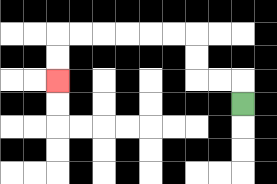{'start': '[10, 4]', 'end': '[2, 3]', 'path_directions': 'U,L,L,U,U,L,L,L,L,L,L,D,D', 'path_coordinates': '[[10, 4], [10, 3], [9, 3], [8, 3], [8, 2], [8, 1], [7, 1], [6, 1], [5, 1], [4, 1], [3, 1], [2, 1], [2, 2], [2, 3]]'}